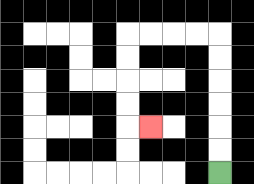{'start': '[9, 7]', 'end': '[6, 5]', 'path_directions': 'U,U,U,U,U,U,L,L,L,L,D,D,D,D,R', 'path_coordinates': '[[9, 7], [9, 6], [9, 5], [9, 4], [9, 3], [9, 2], [9, 1], [8, 1], [7, 1], [6, 1], [5, 1], [5, 2], [5, 3], [5, 4], [5, 5], [6, 5]]'}